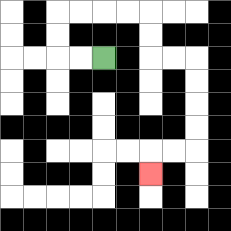{'start': '[4, 2]', 'end': '[6, 7]', 'path_directions': 'L,L,U,U,R,R,R,R,D,D,R,R,D,D,D,D,L,L,D', 'path_coordinates': '[[4, 2], [3, 2], [2, 2], [2, 1], [2, 0], [3, 0], [4, 0], [5, 0], [6, 0], [6, 1], [6, 2], [7, 2], [8, 2], [8, 3], [8, 4], [8, 5], [8, 6], [7, 6], [6, 6], [6, 7]]'}